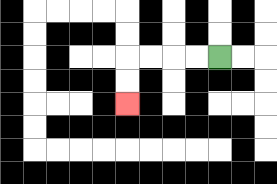{'start': '[9, 2]', 'end': '[5, 4]', 'path_directions': 'L,L,L,L,D,D', 'path_coordinates': '[[9, 2], [8, 2], [7, 2], [6, 2], [5, 2], [5, 3], [5, 4]]'}